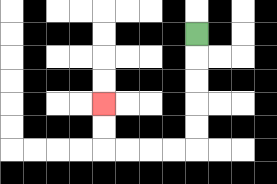{'start': '[8, 1]', 'end': '[4, 4]', 'path_directions': 'D,D,D,D,D,L,L,L,L,U,U', 'path_coordinates': '[[8, 1], [8, 2], [8, 3], [8, 4], [8, 5], [8, 6], [7, 6], [6, 6], [5, 6], [4, 6], [4, 5], [4, 4]]'}